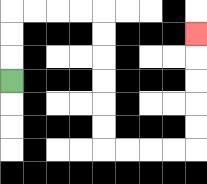{'start': '[0, 3]', 'end': '[8, 1]', 'path_directions': 'U,U,U,R,R,R,R,D,D,D,D,D,D,R,R,R,R,U,U,U,U,U', 'path_coordinates': '[[0, 3], [0, 2], [0, 1], [0, 0], [1, 0], [2, 0], [3, 0], [4, 0], [4, 1], [4, 2], [4, 3], [4, 4], [4, 5], [4, 6], [5, 6], [6, 6], [7, 6], [8, 6], [8, 5], [8, 4], [8, 3], [8, 2], [8, 1]]'}